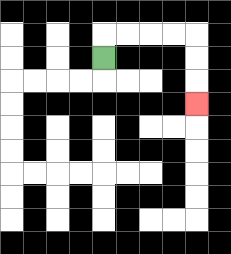{'start': '[4, 2]', 'end': '[8, 4]', 'path_directions': 'U,R,R,R,R,D,D,D', 'path_coordinates': '[[4, 2], [4, 1], [5, 1], [6, 1], [7, 1], [8, 1], [8, 2], [8, 3], [8, 4]]'}